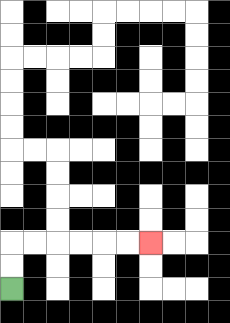{'start': '[0, 12]', 'end': '[6, 10]', 'path_directions': 'U,U,R,R,R,R,R,R', 'path_coordinates': '[[0, 12], [0, 11], [0, 10], [1, 10], [2, 10], [3, 10], [4, 10], [5, 10], [6, 10]]'}